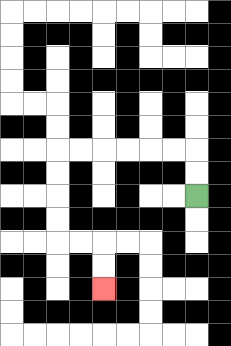{'start': '[8, 8]', 'end': '[4, 12]', 'path_directions': 'U,U,L,L,L,L,L,L,D,D,D,D,R,R,D,D', 'path_coordinates': '[[8, 8], [8, 7], [8, 6], [7, 6], [6, 6], [5, 6], [4, 6], [3, 6], [2, 6], [2, 7], [2, 8], [2, 9], [2, 10], [3, 10], [4, 10], [4, 11], [4, 12]]'}